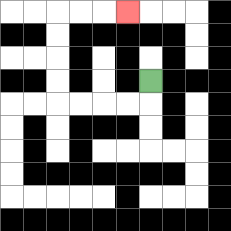{'start': '[6, 3]', 'end': '[5, 0]', 'path_directions': 'D,L,L,L,L,U,U,U,U,R,R,R', 'path_coordinates': '[[6, 3], [6, 4], [5, 4], [4, 4], [3, 4], [2, 4], [2, 3], [2, 2], [2, 1], [2, 0], [3, 0], [4, 0], [5, 0]]'}